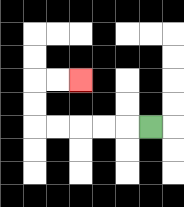{'start': '[6, 5]', 'end': '[3, 3]', 'path_directions': 'L,L,L,L,L,U,U,R,R', 'path_coordinates': '[[6, 5], [5, 5], [4, 5], [3, 5], [2, 5], [1, 5], [1, 4], [1, 3], [2, 3], [3, 3]]'}